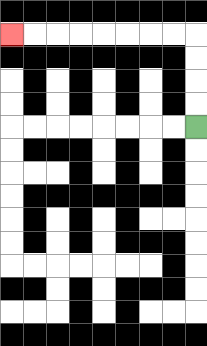{'start': '[8, 5]', 'end': '[0, 1]', 'path_directions': 'U,U,U,U,L,L,L,L,L,L,L,L', 'path_coordinates': '[[8, 5], [8, 4], [8, 3], [8, 2], [8, 1], [7, 1], [6, 1], [5, 1], [4, 1], [3, 1], [2, 1], [1, 1], [0, 1]]'}